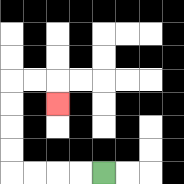{'start': '[4, 7]', 'end': '[2, 4]', 'path_directions': 'L,L,L,L,U,U,U,U,R,R,D', 'path_coordinates': '[[4, 7], [3, 7], [2, 7], [1, 7], [0, 7], [0, 6], [0, 5], [0, 4], [0, 3], [1, 3], [2, 3], [2, 4]]'}